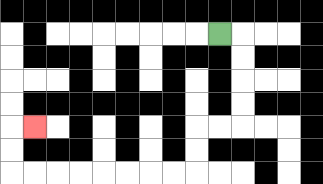{'start': '[9, 1]', 'end': '[1, 5]', 'path_directions': 'R,D,D,D,D,L,L,D,D,L,L,L,L,L,L,L,L,U,U,R', 'path_coordinates': '[[9, 1], [10, 1], [10, 2], [10, 3], [10, 4], [10, 5], [9, 5], [8, 5], [8, 6], [8, 7], [7, 7], [6, 7], [5, 7], [4, 7], [3, 7], [2, 7], [1, 7], [0, 7], [0, 6], [0, 5], [1, 5]]'}